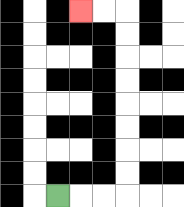{'start': '[2, 8]', 'end': '[3, 0]', 'path_directions': 'R,R,R,U,U,U,U,U,U,U,U,L,L', 'path_coordinates': '[[2, 8], [3, 8], [4, 8], [5, 8], [5, 7], [5, 6], [5, 5], [5, 4], [5, 3], [5, 2], [5, 1], [5, 0], [4, 0], [3, 0]]'}